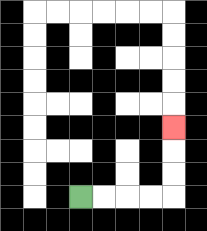{'start': '[3, 8]', 'end': '[7, 5]', 'path_directions': 'R,R,R,R,U,U,U', 'path_coordinates': '[[3, 8], [4, 8], [5, 8], [6, 8], [7, 8], [7, 7], [7, 6], [7, 5]]'}